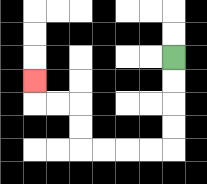{'start': '[7, 2]', 'end': '[1, 3]', 'path_directions': 'D,D,D,D,L,L,L,L,U,U,L,L,U', 'path_coordinates': '[[7, 2], [7, 3], [7, 4], [7, 5], [7, 6], [6, 6], [5, 6], [4, 6], [3, 6], [3, 5], [3, 4], [2, 4], [1, 4], [1, 3]]'}